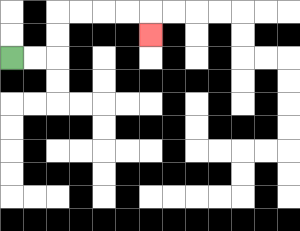{'start': '[0, 2]', 'end': '[6, 1]', 'path_directions': 'R,R,U,U,R,R,R,R,D', 'path_coordinates': '[[0, 2], [1, 2], [2, 2], [2, 1], [2, 0], [3, 0], [4, 0], [5, 0], [6, 0], [6, 1]]'}